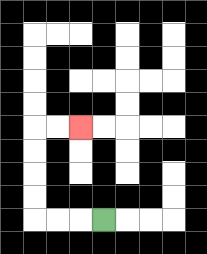{'start': '[4, 9]', 'end': '[3, 5]', 'path_directions': 'L,L,L,U,U,U,U,R,R', 'path_coordinates': '[[4, 9], [3, 9], [2, 9], [1, 9], [1, 8], [1, 7], [1, 6], [1, 5], [2, 5], [3, 5]]'}